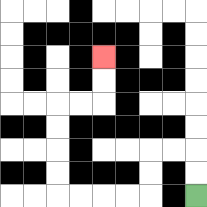{'start': '[8, 8]', 'end': '[4, 2]', 'path_directions': 'U,U,L,L,D,D,L,L,L,L,U,U,U,U,R,R,U,U', 'path_coordinates': '[[8, 8], [8, 7], [8, 6], [7, 6], [6, 6], [6, 7], [6, 8], [5, 8], [4, 8], [3, 8], [2, 8], [2, 7], [2, 6], [2, 5], [2, 4], [3, 4], [4, 4], [4, 3], [4, 2]]'}